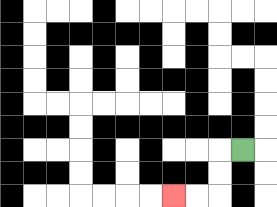{'start': '[10, 6]', 'end': '[7, 8]', 'path_directions': 'L,D,D,L,L', 'path_coordinates': '[[10, 6], [9, 6], [9, 7], [9, 8], [8, 8], [7, 8]]'}